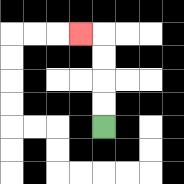{'start': '[4, 5]', 'end': '[3, 1]', 'path_directions': 'U,U,U,U,L', 'path_coordinates': '[[4, 5], [4, 4], [4, 3], [4, 2], [4, 1], [3, 1]]'}